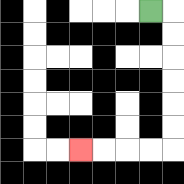{'start': '[6, 0]', 'end': '[3, 6]', 'path_directions': 'R,D,D,D,D,D,D,L,L,L,L', 'path_coordinates': '[[6, 0], [7, 0], [7, 1], [7, 2], [7, 3], [7, 4], [7, 5], [7, 6], [6, 6], [5, 6], [4, 6], [3, 6]]'}